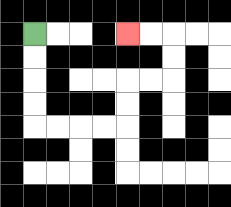{'start': '[1, 1]', 'end': '[5, 1]', 'path_directions': 'D,D,D,D,R,R,R,R,U,U,R,R,U,U,L,L', 'path_coordinates': '[[1, 1], [1, 2], [1, 3], [1, 4], [1, 5], [2, 5], [3, 5], [4, 5], [5, 5], [5, 4], [5, 3], [6, 3], [7, 3], [7, 2], [7, 1], [6, 1], [5, 1]]'}